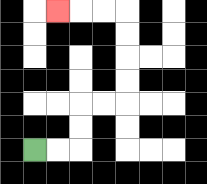{'start': '[1, 6]', 'end': '[2, 0]', 'path_directions': 'R,R,U,U,R,R,U,U,U,U,L,L,L', 'path_coordinates': '[[1, 6], [2, 6], [3, 6], [3, 5], [3, 4], [4, 4], [5, 4], [5, 3], [5, 2], [5, 1], [5, 0], [4, 0], [3, 0], [2, 0]]'}